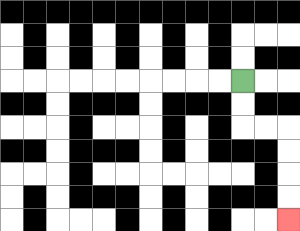{'start': '[10, 3]', 'end': '[12, 9]', 'path_directions': 'D,D,R,R,D,D,D,D', 'path_coordinates': '[[10, 3], [10, 4], [10, 5], [11, 5], [12, 5], [12, 6], [12, 7], [12, 8], [12, 9]]'}